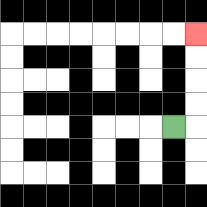{'start': '[7, 5]', 'end': '[8, 1]', 'path_directions': 'R,U,U,U,U', 'path_coordinates': '[[7, 5], [8, 5], [8, 4], [8, 3], [8, 2], [8, 1]]'}